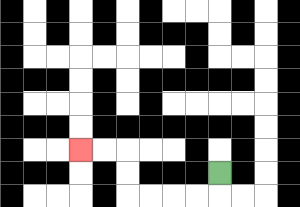{'start': '[9, 7]', 'end': '[3, 6]', 'path_directions': 'D,L,L,L,L,U,U,L,L', 'path_coordinates': '[[9, 7], [9, 8], [8, 8], [7, 8], [6, 8], [5, 8], [5, 7], [5, 6], [4, 6], [3, 6]]'}